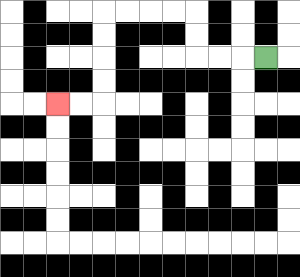{'start': '[11, 2]', 'end': '[2, 4]', 'path_directions': 'L,L,L,U,U,L,L,L,L,D,D,D,D,L,L', 'path_coordinates': '[[11, 2], [10, 2], [9, 2], [8, 2], [8, 1], [8, 0], [7, 0], [6, 0], [5, 0], [4, 0], [4, 1], [4, 2], [4, 3], [4, 4], [3, 4], [2, 4]]'}